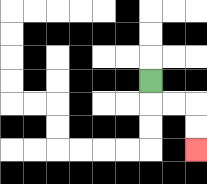{'start': '[6, 3]', 'end': '[8, 6]', 'path_directions': 'D,R,R,D,D', 'path_coordinates': '[[6, 3], [6, 4], [7, 4], [8, 4], [8, 5], [8, 6]]'}